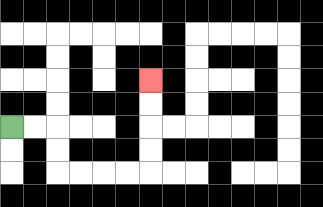{'start': '[0, 5]', 'end': '[6, 3]', 'path_directions': 'R,R,D,D,R,R,R,R,U,U,U,U', 'path_coordinates': '[[0, 5], [1, 5], [2, 5], [2, 6], [2, 7], [3, 7], [4, 7], [5, 7], [6, 7], [6, 6], [6, 5], [6, 4], [6, 3]]'}